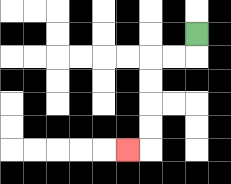{'start': '[8, 1]', 'end': '[5, 6]', 'path_directions': 'D,L,L,D,D,D,D,L', 'path_coordinates': '[[8, 1], [8, 2], [7, 2], [6, 2], [6, 3], [6, 4], [6, 5], [6, 6], [5, 6]]'}